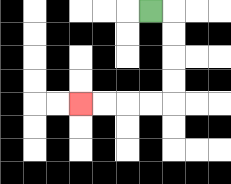{'start': '[6, 0]', 'end': '[3, 4]', 'path_directions': 'R,D,D,D,D,L,L,L,L', 'path_coordinates': '[[6, 0], [7, 0], [7, 1], [7, 2], [7, 3], [7, 4], [6, 4], [5, 4], [4, 4], [3, 4]]'}